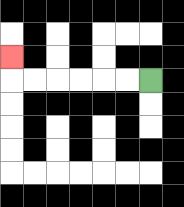{'start': '[6, 3]', 'end': '[0, 2]', 'path_directions': 'L,L,L,L,L,L,U', 'path_coordinates': '[[6, 3], [5, 3], [4, 3], [3, 3], [2, 3], [1, 3], [0, 3], [0, 2]]'}